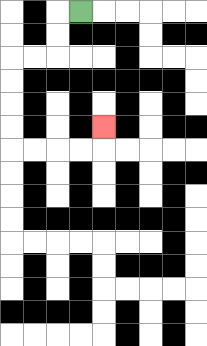{'start': '[3, 0]', 'end': '[4, 5]', 'path_directions': 'L,D,D,L,L,D,D,D,D,R,R,R,R,U', 'path_coordinates': '[[3, 0], [2, 0], [2, 1], [2, 2], [1, 2], [0, 2], [0, 3], [0, 4], [0, 5], [0, 6], [1, 6], [2, 6], [3, 6], [4, 6], [4, 5]]'}